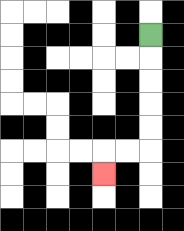{'start': '[6, 1]', 'end': '[4, 7]', 'path_directions': 'D,D,D,D,D,L,L,D', 'path_coordinates': '[[6, 1], [6, 2], [6, 3], [6, 4], [6, 5], [6, 6], [5, 6], [4, 6], [4, 7]]'}